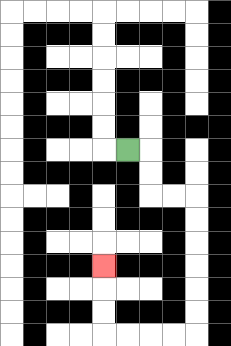{'start': '[5, 6]', 'end': '[4, 11]', 'path_directions': 'R,D,D,R,R,D,D,D,D,D,D,L,L,L,L,U,U,U', 'path_coordinates': '[[5, 6], [6, 6], [6, 7], [6, 8], [7, 8], [8, 8], [8, 9], [8, 10], [8, 11], [8, 12], [8, 13], [8, 14], [7, 14], [6, 14], [5, 14], [4, 14], [4, 13], [4, 12], [4, 11]]'}